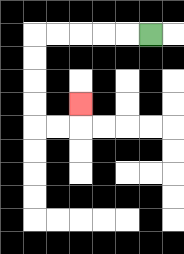{'start': '[6, 1]', 'end': '[3, 4]', 'path_directions': 'L,L,L,L,L,D,D,D,D,R,R,U', 'path_coordinates': '[[6, 1], [5, 1], [4, 1], [3, 1], [2, 1], [1, 1], [1, 2], [1, 3], [1, 4], [1, 5], [2, 5], [3, 5], [3, 4]]'}